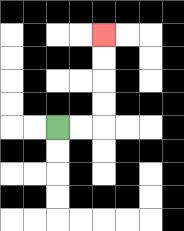{'start': '[2, 5]', 'end': '[4, 1]', 'path_directions': 'R,R,U,U,U,U', 'path_coordinates': '[[2, 5], [3, 5], [4, 5], [4, 4], [4, 3], [4, 2], [4, 1]]'}